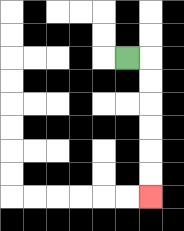{'start': '[5, 2]', 'end': '[6, 8]', 'path_directions': 'R,D,D,D,D,D,D', 'path_coordinates': '[[5, 2], [6, 2], [6, 3], [6, 4], [6, 5], [6, 6], [6, 7], [6, 8]]'}